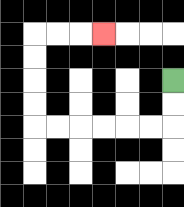{'start': '[7, 3]', 'end': '[4, 1]', 'path_directions': 'D,D,L,L,L,L,L,L,U,U,U,U,R,R,R', 'path_coordinates': '[[7, 3], [7, 4], [7, 5], [6, 5], [5, 5], [4, 5], [3, 5], [2, 5], [1, 5], [1, 4], [1, 3], [1, 2], [1, 1], [2, 1], [3, 1], [4, 1]]'}